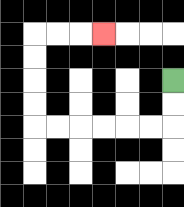{'start': '[7, 3]', 'end': '[4, 1]', 'path_directions': 'D,D,L,L,L,L,L,L,U,U,U,U,R,R,R', 'path_coordinates': '[[7, 3], [7, 4], [7, 5], [6, 5], [5, 5], [4, 5], [3, 5], [2, 5], [1, 5], [1, 4], [1, 3], [1, 2], [1, 1], [2, 1], [3, 1], [4, 1]]'}